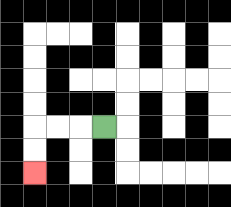{'start': '[4, 5]', 'end': '[1, 7]', 'path_directions': 'L,L,L,D,D', 'path_coordinates': '[[4, 5], [3, 5], [2, 5], [1, 5], [1, 6], [1, 7]]'}